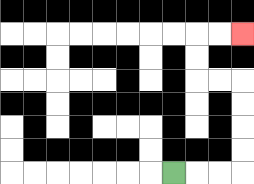{'start': '[7, 7]', 'end': '[10, 1]', 'path_directions': 'R,R,R,U,U,U,U,L,L,U,U,R,R', 'path_coordinates': '[[7, 7], [8, 7], [9, 7], [10, 7], [10, 6], [10, 5], [10, 4], [10, 3], [9, 3], [8, 3], [8, 2], [8, 1], [9, 1], [10, 1]]'}